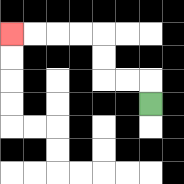{'start': '[6, 4]', 'end': '[0, 1]', 'path_directions': 'U,L,L,U,U,L,L,L,L', 'path_coordinates': '[[6, 4], [6, 3], [5, 3], [4, 3], [4, 2], [4, 1], [3, 1], [2, 1], [1, 1], [0, 1]]'}